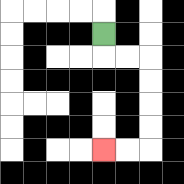{'start': '[4, 1]', 'end': '[4, 6]', 'path_directions': 'D,R,R,D,D,D,D,L,L', 'path_coordinates': '[[4, 1], [4, 2], [5, 2], [6, 2], [6, 3], [6, 4], [6, 5], [6, 6], [5, 6], [4, 6]]'}